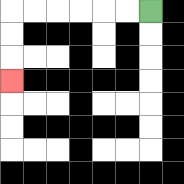{'start': '[6, 0]', 'end': '[0, 3]', 'path_directions': 'L,L,L,L,L,L,D,D,D', 'path_coordinates': '[[6, 0], [5, 0], [4, 0], [3, 0], [2, 0], [1, 0], [0, 0], [0, 1], [0, 2], [0, 3]]'}